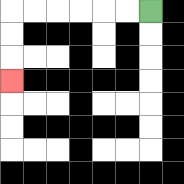{'start': '[6, 0]', 'end': '[0, 3]', 'path_directions': 'L,L,L,L,L,L,D,D,D', 'path_coordinates': '[[6, 0], [5, 0], [4, 0], [3, 0], [2, 0], [1, 0], [0, 0], [0, 1], [0, 2], [0, 3]]'}